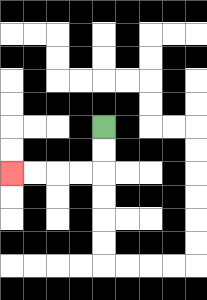{'start': '[4, 5]', 'end': '[0, 7]', 'path_directions': 'D,D,L,L,L,L', 'path_coordinates': '[[4, 5], [4, 6], [4, 7], [3, 7], [2, 7], [1, 7], [0, 7]]'}